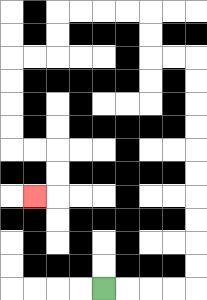{'start': '[4, 12]', 'end': '[1, 8]', 'path_directions': 'R,R,R,R,U,U,U,U,U,U,U,U,U,U,L,L,U,U,L,L,L,L,D,D,L,L,D,D,D,D,R,R,D,D,L', 'path_coordinates': '[[4, 12], [5, 12], [6, 12], [7, 12], [8, 12], [8, 11], [8, 10], [8, 9], [8, 8], [8, 7], [8, 6], [8, 5], [8, 4], [8, 3], [8, 2], [7, 2], [6, 2], [6, 1], [6, 0], [5, 0], [4, 0], [3, 0], [2, 0], [2, 1], [2, 2], [1, 2], [0, 2], [0, 3], [0, 4], [0, 5], [0, 6], [1, 6], [2, 6], [2, 7], [2, 8], [1, 8]]'}